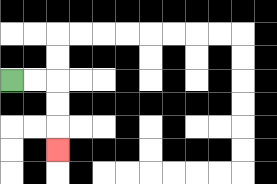{'start': '[0, 3]', 'end': '[2, 6]', 'path_directions': 'R,R,D,D,D', 'path_coordinates': '[[0, 3], [1, 3], [2, 3], [2, 4], [2, 5], [2, 6]]'}